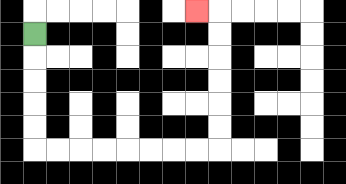{'start': '[1, 1]', 'end': '[8, 0]', 'path_directions': 'D,D,D,D,D,R,R,R,R,R,R,R,R,U,U,U,U,U,U,L', 'path_coordinates': '[[1, 1], [1, 2], [1, 3], [1, 4], [1, 5], [1, 6], [2, 6], [3, 6], [4, 6], [5, 6], [6, 6], [7, 6], [8, 6], [9, 6], [9, 5], [9, 4], [9, 3], [9, 2], [9, 1], [9, 0], [8, 0]]'}